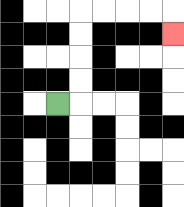{'start': '[2, 4]', 'end': '[7, 1]', 'path_directions': 'R,U,U,U,U,R,R,R,R,D', 'path_coordinates': '[[2, 4], [3, 4], [3, 3], [3, 2], [3, 1], [3, 0], [4, 0], [5, 0], [6, 0], [7, 0], [7, 1]]'}